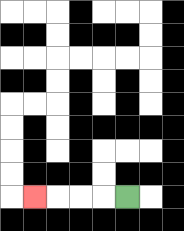{'start': '[5, 8]', 'end': '[1, 8]', 'path_directions': 'L,L,L,L', 'path_coordinates': '[[5, 8], [4, 8], [3, 8], [2, 8], [1, 8]]'}